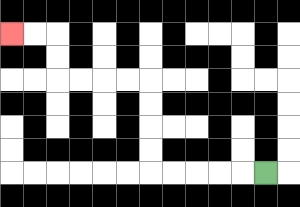{'start': '[11, 7]', 'end': '[0, 1]', 'path_directions': 'L,L,L,L,L,U,U,U,U,L,L,L,L,U,U,L,L', 'path_coordinates': '[[11, 7], [10, 7], [9, 7], [8, 7], [7, 7], [6, 7], [6, 6], [6, 5], [6, 4], [6, 3], [5, 3], [4, 3], [3, 3], [2, 3], [2, 2], [2, 1], [1, 1], [0, 1]]'}